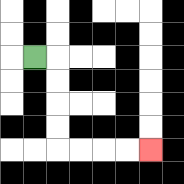{'start': '[1, 2]', 'end': '[6, 6]', 'path_directions': 'R,D,D,D,D,R,R,R,R', 'path_coordinates': '[[1, 2], [2, 2], [2, 3], [2, 4], [2, 5], [2, 6], [3, 6], [4, 6], [5, 6], [6, 6]]'}